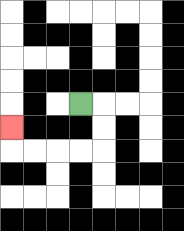{'start': '[3, 4]', 'end': '[0, 5]', 'path_directions': 'R,D,D,L,L,L,L,U', 'path_coordinates': '[[3, 4], [4, 4], [4, 5], [4, 6], [3, 6], [2, 6], [1, 6], [0, 6], [0, 5]]'}